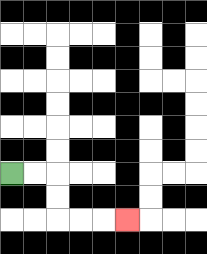{'start': '[0, 7]', 'end': '[5, 9]', 'path_directions': 'R,R,D,D,R,R,R', 'path_coordinates': '[[0, 7], [1, 7], [2, 7], [2, 8], [2, 9], [3, 9], [4, 9], [5, 9]]'}